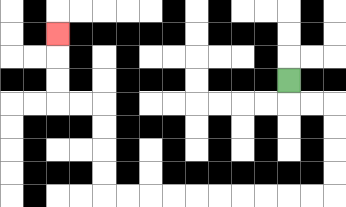{'start': '[12, 3]', 'end': '[2, 1]', 'path_directions': 'D,R,R,D,D,D,D,L,L,L,L,L,L,L,L,L,L,U,U,U,U,L,L,U,U,U', 'path_coordinates': '[[12, 3], [12, 4], [13, 4], [14, 4], [14, 5], [14, 6], [14, 7], [14, 8], [13, 8], [12, 8], [11, 8], [10, 8], [9, 8], [8, 8], [7, 8], [6, 8], [5, 8], [4, 8], [4, 7], [4, 6], [4, 5], [4, 4], [3, 4], [2, 4], [2, 3], [2, 2], [2, 1]]'}